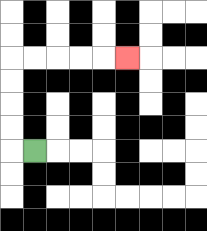{'start': '[1, 6]', 'end': '[5, 2]', 'path_directions': 'L,U,U,U,U,R,R,R,R,R', 'path_coordinates': '[[1, 6], [0, 6], [0, 5], [0, 4], [0, 3], [0, 2], [1, 2], [2, 2], [3, 2], [4, 2], [5, 2]]'}